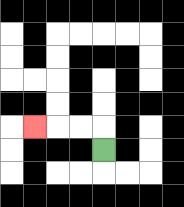{'start': '[4, 6]', 'end': '[1, 5]', 'path_directions': 'U,L,L,L', 'path_coordinates': '[[4, 6], [4, 5], [3, 5], [2, 5], [1, 5]]'}